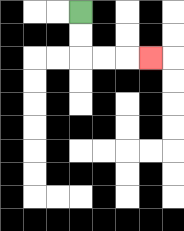{'start': '[3, 0]', 'end': '[6, 2]', 'path_directions': 'D,D,R,R,R', 'path_coordinates': '[[3, 0], [3, 1], [3, 2], [4, 2], [5, 2], [6, 2]]'}